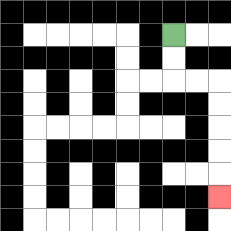{'start': '[7, 1]', 'end': '[9, 8]', 'path_directions': 'D,D,R,R,D,D,D,D,D', 'path_coordinates': '[[7, 1], [7, 2], [7, 3], [8, 3], [9, 3], [9, 4], [9, 5], [9, 6], [9, 7], [9, 8]]'}